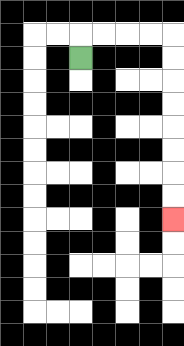{'start': '[3, 2]', 'end': '[7, 9]', 'path_directions': 'U,R,R,R,R,D,D,D,D,D,D,D,D', 'path_coordinates': '[[3, 2], [3, 1], [4, 1], [5, 1], [6, 1], [7, 1], [7, 2], [7, 3], [7, 4], [7, 5], [7, 6], [7, 7], [7, 8], [7, 9]]'}